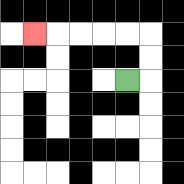{'start': '[5, 3]', 'end': '[1, 1]', 'path_directions': 'R,U,U,L,L,L,L,L', 'path_coordinates': '[[5, 3], [6, 3], [6, 2], [6, 1], [5, 1], [4, 1], [3, 1], [2, 1], [1, 1]]'}